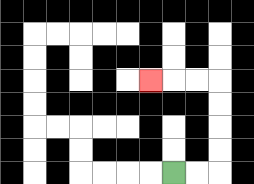{'start': '[7, 7]', 'end': '[6, 3]', 'path_directions': 'R,R,U,U,U,U,L,L,L', 'path_coordinates': '[[7, 7], [8, 7], [9, 7], [9, 6], [9, 5], [9, 4], [9, 3], [8, 3], [7, 3], [6, 3]]'}